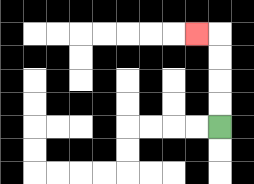{'start': '[9, 5]', 'end': '[8, 1]', 'path_directions': 'U,U,U,U,L', 'path_coordinates': '[[9, 5], [9, 4], [9, 3], [9, 2], [9, 1], [8, 1]]'}